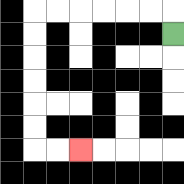{'start': '[7, 1]', 'end': '[3, 6]', 'path_directions': 'U,L,L,L,L,L,L,D,D,D,D,D,D,R,R', 'path_coordinates': '[[7, 1], [7, 0], [6, 0], [5, 0], [4, 0], [3, 0], [2, 0], [1, 0], [1, 1], [1, 2], [1, 3], [1, 4], [1, 5], [1, 6], [2, 6], [3, 6]]'}